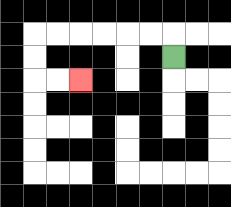{'start': '[7, 2]', 'end': '[3, 3]', 'path_directions': 'U,L,L,L,L,L,L,D,D,R,R', 'path_coordinates': '[[7, 2], [7, 1], [6, 1], [5, 1], [4, 1], [3, 1], [2, 1], [1, 1], [1, 2], [1, 3], [2, 3], [3, 3]]'}